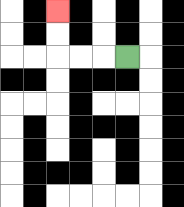{'start': '[5, 2]', 'end': '[2, 0]', 'path_directions': 'L,L,L,U,U', 'path_coordinates': '[[5, 2], [4, 2], [3, 2], [2, 2], [2, 1], [2, 0]]'}